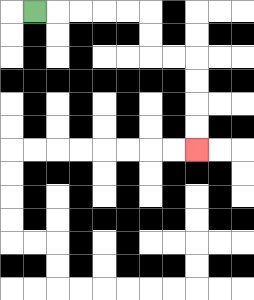{'start': '[1, 0]', 'end': '[8, 6]', 'path_directions': 'R,R,R,R,R,D,D,R,R,D,D,D,D', 'path_coordinates': '[[1, 0], [2, 0], [3, 0], [4, 0], [5, 0], [6, 0], [6, 1], [6, 2], [7, 2], [8, 2], [8, 3], [8, 4], [8, 5], [8, 6]]'}